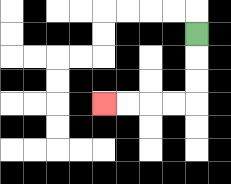{'start': '[8, 1]', 'end': '[4, 4]', 'path_directions': 'D,D,D,L,L,L,L', 'path_coordinates': '[[8, 1], [8, 2], [8, 3], [8, 4], [7, 4], [6, 4], [5, 4], [4, 4]]'}